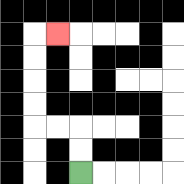{'start': '[3, 7]', 'end': '[2, 1]', 'path_directions': 'U,U,L,L,U,U,U,U,R', 'path_coordinates': '[[3, 7], [3, 6], [3, 5], [2, 5], [1, 5], [1, 4], [1, 3], [1, 2], [1, 1], [2, 1]]'}